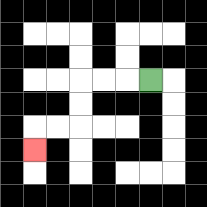{'start': '[6, 3]', 'end': '[1, 6]', 'path_directions': 'L,L,L,D,D,L,L,D', 'path_coordinates': '[[6, 3], [5, 3], [4, 3], [3, 3], [3, 4], [3, 5], [2, 5], [1, 5], [1, 6]]'}